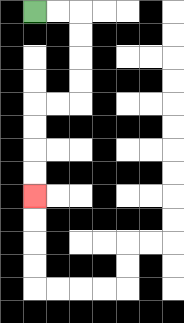{'start': '[1, 0]', 'end': '[1, 8]', 'path_directions': 'R,R,D,D,D,D,L,L,D,D,D,D', 'path_coordinates': '[[1, 0], [2, 0], [3, 0], [3, 1], [3, 2], [3, 3], [3, 4], [2, 4], [1, 4], [1, 5], [1, 6], [1, 7], [1, 8]]'}